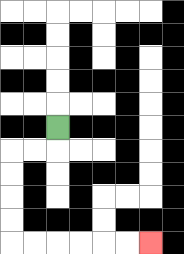{'start': '[2, 5]', 'end': '[6, 10]', 'path_directions': 'D,L,L,D,D,D,D,R,R,R,R,R,R', 'path_coordinates': '[[2, 5], [2, 6], [1, 6], [0, 6], [0, 7], [0, 8], [0, 9], [0, 10], [1, 10], [2, 10], [3, 10], [4, 10], [5, 10], [6, 10]]'}